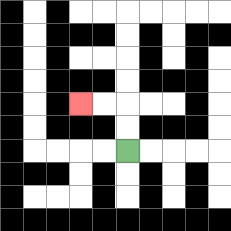{'start': '[5, 6]', 'end': '[3, 4]', 'path_directions': 'U,U,L,L', 'path_coordinates': '[[5, 6], [5, 5], [5, 4], [4, 4], [3, 4]]'}